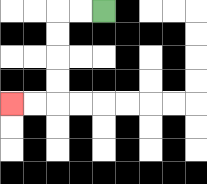{'start': '[4, 0]', 'end': '[0, 4]', 'path_directions': 'L,L,D,D,D,D,L,L', 'path_coordinates': '[[4, 0], [3, 0], [2, 0], [2, 1], [2, 2], [2, 3], [2, 4], [1, 4], [0, 4]]'}